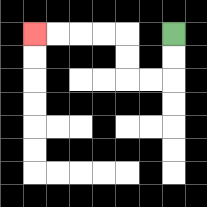{'start': '[7, 1]', 'end': '[1, 1]', 'path_directions': 'D,D,L,L,U,U,L,L,L,L', 'path_coordinates': '[[7, 1], [7, 2], [7, 3], [6, 3], [5, 3], [5, 2], [5, 1], [4, 1], [3, 1], [2, 1], [1, 1]]'}